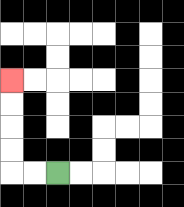{'start': '[2, 7]', 'end': '[0, 3]', 'path_directions': 'L,L,U,U,U,U', 'path_coordinates': '[[2, 7], [1, 7], [0, 7], [0, 6], [0, 5], [0, 4], [0, 3]]'}